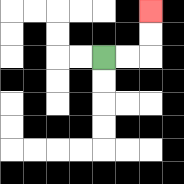{'start': '[4, 2]', 'end': '[6, 0]', 'path_directions': 'R,R,U,U', 'path_coordinates': '[[4, 2], [5, 2], [6, 2], [6, 1], [6, 0]]'}